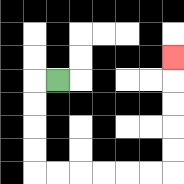{'start': '[2, 3]', 'end': '[7, 2]', 'path_directions': 'L,D,D,D,D,R,R,R,R,R,R,U,U,U,U,U', 'path_coordinates': '[[2, 3], [1, 3], [1, 4], [1, 5], [1, 6], [1, 7], [2, 7], [3, 7], [4, 7], [5, 7], [6, 7], [7, 7], [7, 6], [7, 5], [7, 4], [7, 3], [7, 2]]'}